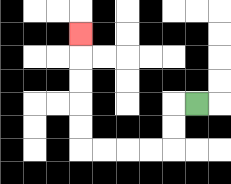{'start': '[8, 4]', 'end': '[3, 1]', 'path_directions': 'L,D,D,L,L,L,L,U,U,U,U,U', 'path_coordinates': '[[8, 4], [7, 4], [7, 5], [7, 6], [6, 6], [5, 6], [4, 6], [3, 6], [3, 5], [3, 4], [3, 3], [3, 2], [3, 1]]'}